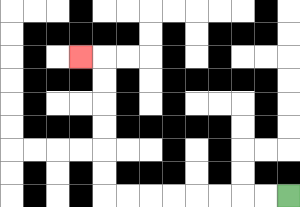{'start': '[12, 8]', 'end': '[3, 2]', 'path_directions': 'L,L,L,L,L,L,L,L,U,U,U,U,U,U,L', 'path_coordinates': '[[12, 8], [11, 8], [10, 8], [9, 8], [8, 8], [7, 8], [6, 8], [5, 8], [4, 8], [4, 7], [4, 6], [4, 5], [4, 4], [4, 3], [4, 2], [3, 2]]'}